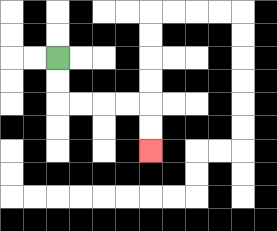{'start': '[2, 2]', 'end': '[6, 6]', 'path_directions': 'D,D,R,R,R,R,D,D', 'path_coordinates': '[[2, 2], [2, 3], [2, 4], [3, 4], [4, 4], [5, 4], [6, 4], [6, 5], [6, 6]]'}